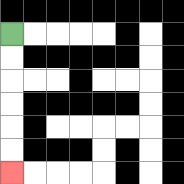{'start': '[0, 1]', 'end': '[0, 7]', 'path_directions': 'D,D,D,D,D,D', 'path_coordinates': '[[0, 1], [0, 2], [0, 3], [0, 4], [0, 5], [0, 6], [0, 7]]'}